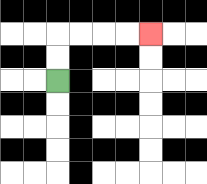{'start': '[2, 3]', 'end': '[6, 1]', 'path_directions': 'U,U,R,R,R,R', 'path_coordinates': '[[2, 3], [2, 2], [2, 1], [3, 1], [4, 1], [5, 1], [6, 1]]'}